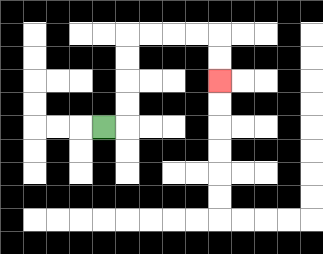{'start': '[4, 5]', 'end': '[9, 3]', 'path_directions': 'R,U,U,U,U,R,R,R,R,D,D', 'path_coordinates': '[[4, 5], [5, 5], [5, 4], [5, 3], [5, 2], [5, 1], [6, 1], [7, 1], [8, 1], [9, 1], [9, 2], [9, 3]]'}